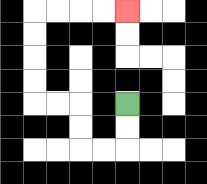{'start': '[5, 4]', 'end': '[5, 0]', 'path_directions': 'D,D,L,L,U,U,L,L,U,U,U,U,R,R,R,R', 'path_coordinates': '[[5, 4], [5, 5], [5, 6], [4, 6], [3, 6], [3, 5], [3, 4], [2, 4], [1, 4], [1, 3], [1, 2], [1, 1], [1, 0], [2, 0], [3, 0], [4, 0], [5, 0]]'}